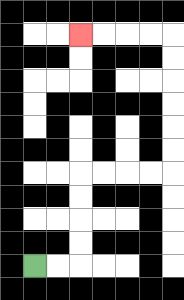{'start': '[1, 11]', 'end': '[3, 1]', 'path_directions': 'R,R,U,U,U,U,R,R,R,R,U,U,U,U,U,U,L,L,L,L', 'path_coordinates': '[[1, 11], [2, 11], [3, 11], [3, 10], [3, 9], [3, 8], [3, 7], [4, 7], [5, 7], [6, 7], [7, 7], [7, 6], [7, 5], [7, 4], [7, 3], [7, 2], [7, 1], [6, 1], [5, 1], [4, 1], [3, 1]]'}